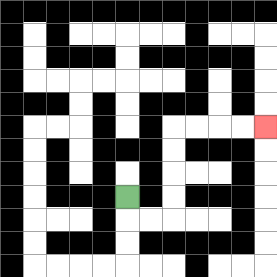{'start': '[5, 8]', 'end': '[11, 5]', 'path_directions': 'D,R,R,U,U,U,U,R,R,R,R', 'path_coordinates': '[[5, 8], [5, 9], [6, 9], [7, 9], [7, 8], [7, 7], [7, 6], [7, 5], [8, 5], [9, 5], [10, 5], [11, 5]]'}